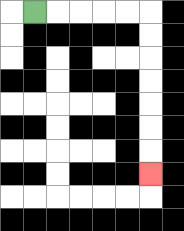{'start': '[1, 0]', 'end': '[6, 7]', 'path_directions': 'R,R,R,R,R,D,D,D,D,D,D,D', 'path_coordinates': '[[1, 0], [2, 0], [3, 0], [4, 0], [5, 0], [6, 0], [6, 1], [6, 2], [6, 3], [6, 4], [6, 5], [6, 6], [6, 7]]'}